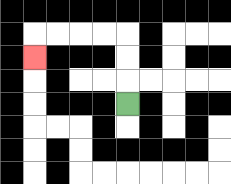{'start': '[5, 4]', 'end': '[1, 2]', 'path_directions': 'U,U,U,L,L,L,L,D', 'path_coordinates': '[[5, 4], [5, 3], [5, 2], [5, 1], [4, 1], [3, 1], [2, 1], [1, 1], [1, 2]]'}